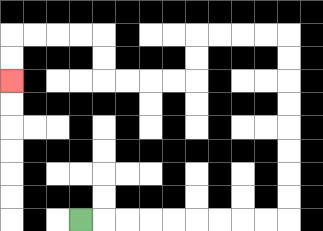{'start': '[3, 9]', 'end': '[0, 3]', 'path_directions': 'R,R,R,R,R,R,R,R,R,U,U,U,U,U,U,U,U,L,L,L,L,D,D,L,L,L,L,U,U,L,L,L,L,D,D', 'path_coordinates': '[[3, 9], [4, 9], [5, 9], [6, 9], [7, 9], [8, 9], [9, 9], [10, 9], [11, 9], [12, 9], [12, 8], [12, 7], [12, 6], [12, 5], [12, 4], [12, 3], [12, 2], [12, 1], [11, 1], [10, 1], [9, 1], [8, 1], [8, 2], [8, 3], [7, 3], [6, 3], [5, 3], [4, 3], [4, 2], [4, 1], [3, 1], [2, 1], [1, 1], [0, 1], [0, 2], [0, 3]]'}